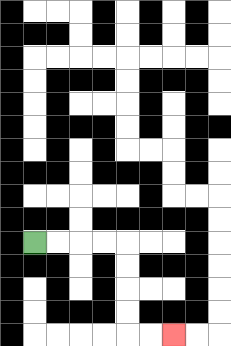{'start': '[1, 10]', 'end': '[7, 14]', 'path_directions': 'R,R,R,R,D,D,D,D,R,R', 'path_coordinates': '[[1, 10], [2, 10], [3, 10], [4, 10], [5, 10], [5, 11], [5, 12], [5, 13], [5, 14], [6, 14], [7, 14]]'}